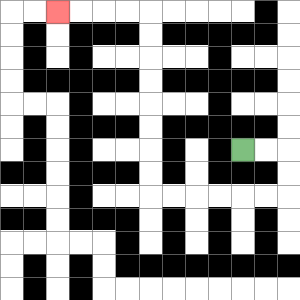{'start': '[10, 6]', 'end': '[2, 0]', 'path_directions': 'R,R,D,D,L,L,L,L,L,L,U,U,U,U,U,U,U,U,L,L,L,L', 'path_coordinates': '[[10, 6], [11, 6], [12, 6], [12, 7], [12, 8], [11, 8], [10, 8], [9, 8], [8, 8], [7, 8], [6, 8], [6, 7], [6, 6], [6, 5], [6, 4], [6, 3], [6, 2], [6, 1], [6, 0], [5, 0], [4, 0], [3, 0], [2, 0]]'}